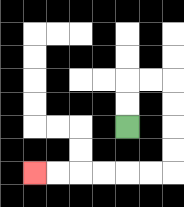{'start': '[5, 5]', 'end': '[1, 7]', 'path_directions': 'U,U,R,R,D,D,D,D,L,L,L,L,L,L', 'path_coordinates': '[[5, 5], [5, 4], [5, 3], [6, 3], [7, 3], [7, 4], [7, 5], [7, 6], [7, 7], [6, 7], [5, 7], [4, 7], [3, 7], [2, 7], [1, 7]]'}